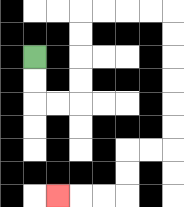{'start': '[1, 2]', 'end': '[2, 8]', 'path_directions': 'D,D,R,R,U,U,U,U,R,R,R,R,D,D,D,D,D,D,L,L,D,D,L,L,L', 'path_coordinates': '[[1, 2], [1, 3], [1, 4], [2, 4], [3, 4], [3, 3], [3, 2], [3, 1], [3, 0], [4, 0], [5, 0], [6, 0], [7, 0], [7, 1], [7, 2], [7, 3], [7, 4], [7, 5], [7, 6], [6, 6], [5, 6], [5, 7], [5, 8], [4, 8], [3, 8], [2, 8]]'}